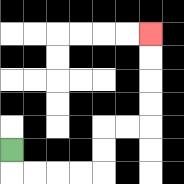{'start': '[0, 6]', 'end': '[6, 1]', 'path_directions': 'D,R,R,R,R,U,U,R,R,U,U,U,U', 'path_coordinates': '[[0, 6], [0, 7], [1, 7], [2, 7], [3, 7], [4, 7], [4, 6], [4, 5], [5, 5], [6, 5], [6, 4], [6, 3], [6, 2], [6, 1]]'}